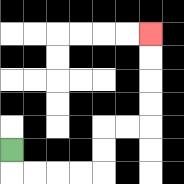{'start': '[0, 6]', 'end': '[6, 1]', 'path_directions': 'D,R,R,R,R,U,U,R,R,U,U,U,U', 'path_coordinates': '[[0, 6], [0, 7], [1, 7], [2, 7], [3, 7], [4, 7], [4, 6], [4, 5], [5, 5], [6, 5], [6, 4], [6, 3], [6, 2], [6, 1]]'}